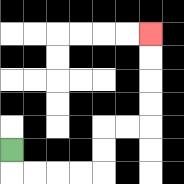{'start': '[0, 6]', 'end': '[6, 1]', 'path_directions': 'D,R,R,R,R,U,U,R,R,U,U,U,U', 'path_coordinates': '[[0, 6], [0, 7], [1, 7], [2, 7], [3, 7], [4, 7], [4, 6], [4, 5], [5, 5], [6, 5], [6, 4], [6, 3], [6, 2], [6, 1]]'}